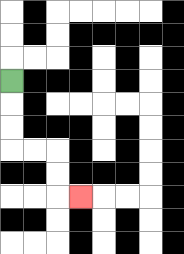{'start': '[0, 3]', 'end': '[3, 8]', 'path_directions': 'D,D,D,R,R,D,D,R', 'path_coordinates': '[[0, 3], [0, 4], [0, 5], [0, 6], [1, 6], [2, 6], [2, 7], [2, 8], [3, 8]]'}